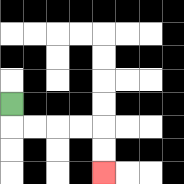{'start': '[0, 4]', 'end': '[4, 7]', 'path_directions': 'D,R,R,R,R,D,D', 'path_coordinates': '[[0, 4], [0, 5], [1, 5], [2, 5], [3, 5], [4, 5], [4, 6], [4, 7]]'}